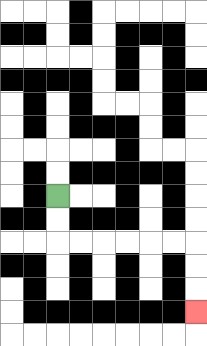{'start': '[2, 8]', 'end': '[8, 13]', 'path_directions': 'D,D,R,R,R,R,R,R,D,D,D', 'path_coordinates': '[[2, 8], [2, 9], [2, 10], [3, 10], [4, 10], [5, 10], [6, 10], [7, 10], [8, 10], [8, 11], [8, 12], [8, 13]]'}